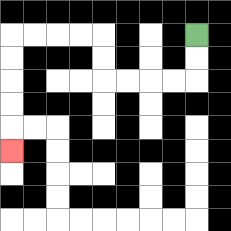{'start': '[8, 1]', 'end': '[0, 6]', 'path_directions': 'D,D,L,L,L,L,U,U,L,L,L,L,D,D,D,D,D', 'path_coordinates': '[[8, 1], [8, 2], [8, 3], [7, 3], [6, 3], [5, 3], [4, 3], [4, 2], [4, 1], [3, 1], [2, 1], [1, 1], [0, 1], [0, 2], [0, 3], [0, 4], [0, 5], [0, 6]]'}